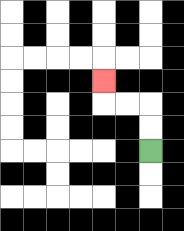{'start': '[6, 6]', 'end': '[4, 3]', 'path_directions': 'U,U,L,L,U', 'path_coordinates': '[[6, 6], [6, 5], [6, 4], [5, 4], [4, 4], [4, 3]]'}